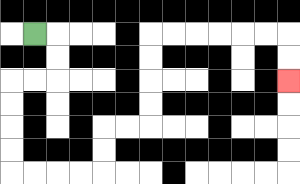{'start': '[1, 1]', 'end': '[12, 3]', 'path_directions': 'R,D,D,L,L,D,D,D,D,R,R,R,R,U,U,R,R,U,U,U,U,R,R,R,R,R,R,D,D', 'path_coordinates': '[[1, 1], [2, 1], [2, 2], [2, 3], [1, 3], [0, 3], [0, 4], [0, 5], [0, 6], [0, 7], [1, 7], [2, 7], [3, 7], [4, 7], [4, 6], [4, 5], [5, 5], [6, 5], [6, 4], [6, 3], [6, 2], [6, 1], [7, 1], [8, 1], [9, 1], [10, 1], [11, 1], [12, 1], [12, 2], [12, 3]]'}